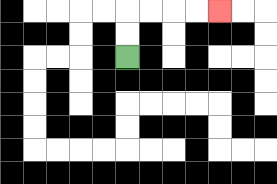{'start': '[5, 2]', 'end': '[9, 0]', 'path_directions': 'U,U,R,R,R,R', 'path_coordinates': '[[5, 2], [5, 1], [5, 0], [6, 0], [7, 0], [8, 0], [9, 0]]'}